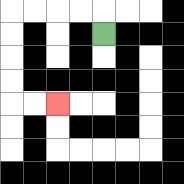{'start': '[4, 1]', 'end': '[2, 4]', 'path_directions': 'U,L,L,L,L,D,D,D,D,R,R', 'path_coordinates': '[[4, 1], [4, 0], [3, 0], [2, 0], [1, 0], [0, 0], [0, 1], [0, 2], [0, 3], [0, 4], [1, 4], [2, 4]]'}